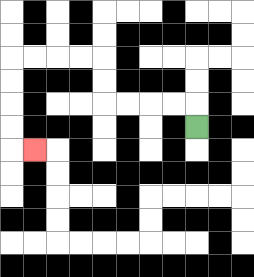{'start': '[8, 5]', 'end': '[1, 6]', 'path_directions': 'U,L,L,L,L,U,U,L,L,L,L,D,D,D,D,R', 'path_coordinates': '[[8, 5], [8, 4], [7, 4], [6, 4], [5, 4], [4, 4], [4, 3], [4, 2], [3, 2], [2, 2], [1, 2], [0, 2], [0, 3], [0, 4], [0, 5], [0, 6], [1, 6]]'}